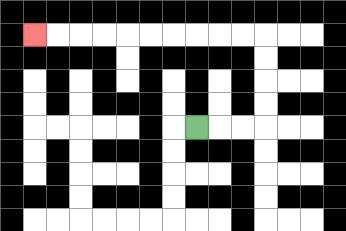{'start': '[8, 5]', 'end': '[1, 1]', 'path_directions': 'R,R,R,U,U,U,U,L,L,L,L,L,L,L,L,L,L', 'path_coordinates': '[[8, 5], [9, 5], [10, 5], [11, 5], [11, 4], [11, 3], [11, 2], [11, 1], [10, 1], [9, 1], [8, 1], [7, 1], [6, 1], [5, 1], [4, 1], [3, 1], [2, 1], [1, 1]]'}